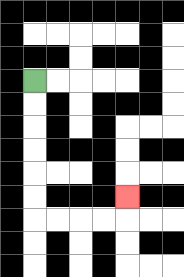{'start': '[1, 3]', 'end': '[5, 8]', 'path_directions': 'D,D,D,D,D,D,R,R,R,R,U', 'path_coordinates': '[[1, 3], [1, 4], [1, 5], [1, 6], [1, 7], [1, 8], [1, 9], [2, 9], [3, 9], [4, 9], [5, 9], [5, 8]]'}